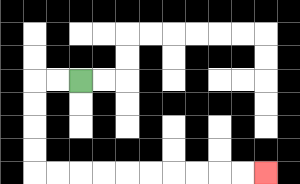{'start': '[3, 3]', 'end': '[11, 7]', 'path_directions': 'L,L,D,D,D,D,R,R,R,R,R,R,R,R,R,R', 'path_coordinates': '[[3, 3], [2, 3], [1, 3], [1, 4], [1, 5], [1, 6], [1, 7], [2, 7], [3, 7], [4, 7], [5, 7], [6, 7], [7, 7], [8, 7], [9, 7], [10, 7], [11, 7]]'}